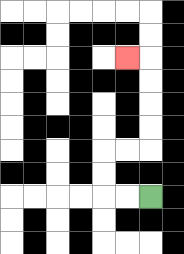{'start': '[6, 8]', 'end': '[5, 2]', 'path_directions': 'L,L,U,U,R,R,U,U,U,U,L', 'path_coordinates': '[[6, 8], [5, 8], [4, 8], [4, 7], [4, 6], [5, 6], [6, 6], [6, 5], [6, 4], [6, 3], [6, 2], [5, 2]]'}